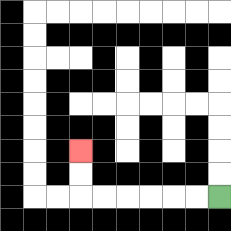{'start': '[9, 8]', 'end': '[3, 6]', 'path_directions': 'L,L,L,L,L,L,U,U', 'path_coordinates': '[[9, 8], [8, 8], [7, 8], [6, 8], [5, 8], [4, 8], [3, 8], [3, 7], [3, 6]]'}